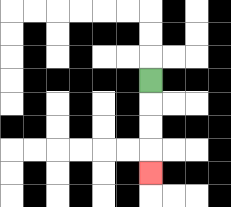{'start': '[6, 3]', 'end': '[6, 7]', 'path_directions': 'D,D,D,D', 'path_coordinates': '[[6, 3], [6, 4], [6, 5], [6, 6], [6, 7]]'}